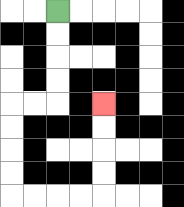{'start': '[2, 0]', 'end': '[4, 4]', 'path_directions': 'D,D,D,D,L,L,D,D,D,D,R,R,R,R,U,U,U,U', 'path_coordinates': '[[2, 0], [2, 1], [2, 2], [2, 3], [2, 4], [1, 4], [0, 4], [0, 5], [0, 6], [0, 7], [0, 8], [1, 8], [2, 8], [3, 8], [4, 8], [4, 7], [4, 6], [4, 5], [4, 4]]'}